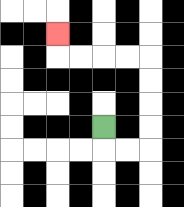{'start': '[4, 5]', 'end': '[2, 1]', 'path_directions': 'D,R,R,U,U,U,U,L,L,L,L,U', 'path_coordinates': '[[4, 5], [4, 6], [5, 6], [6, 6], [6, 5], [6, 4], [6, 3], [6, 2], [5, 2], [4, 2], [3, 2], [2, 2], [2, 1]]'}